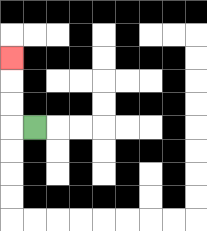{'start': '[1, 5]', 'end': '[0, 2]', 'path_directions': 'L,U,U,U', 'path_coordinates': '[[1, 5], [0, 5], [0, 4], [0, 3], [0, 2]]'}